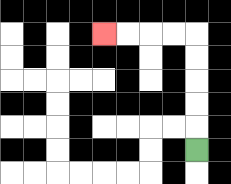{'start': '[8, 6]', 'end': '[4, 1]', 'path_directions': 'U,U,U,U,U,L,L,L,L', 'path_coordinates': '[[8, 6], [8, 5], [8, 4], [8, 3], [8, 2], [8, 1], [7, 1], [6, 1], [5, 1], [4, 1]]'}